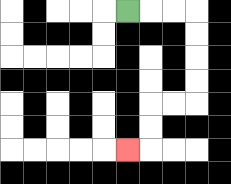{'start': '[5, 0]', 'end': '[5, 6]', 'path_directions': 'R,R,R,D,D,D,D,L,L,D,D,L', 'path_coordinates': '[[5, 0], [6, 0], [7, 0], [8, 0], [8, 1], [8, 2], [8, 3], [8, 4], [7, 4], [6, 4], [6, 5], [6, 6], [5, 6]]'}